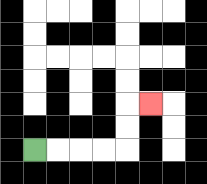{'start': '[1, 6]', 'end': '[6, 4]', 'path_directions': 'R,R,R,R,U,U,R', 'path_coordinates': '[[1, 6], [2, 6], [3, 6], [4, 6], [5, 6], [5, 5], [5, 4], [6, 4]]'}